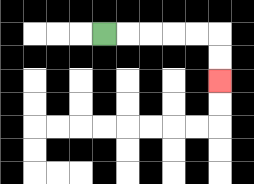{'start': '[4, 1]', 'end': '[9, 3]', 'path_directions': 'R,R,R,R,R,D,D', 'path_coordinates': '[[4, 1], [5, 1], [6, 1], [7, 1], [8, 1], [9, 1], [9, 2], [9, 3]]'}